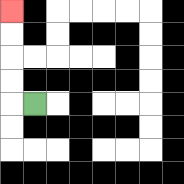{'start': '[1, 4]', 'end': '[0, 0]', 'path_directions': 'L,U,U,U,U', 'path_coordinates': '[[1, 4], [0, 4], [0, 3], [0, 2], [0, 1], [0, 0]]'}